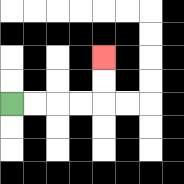{'start': '[0, 4]', 'end': '[4, 2]', 'path_directions': 'R,R,R,R,U,U', 'path_coordinates': '[[0, 4], [1, 4], [2, 4], [3, 4], [4, 4], [4, 3], [4, 2]]'}